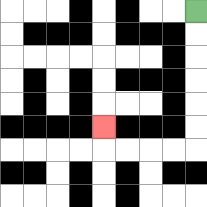{'start': '[8, 0]', 'end': '[4, 5]', 'path_directions': 'D,D,D,D,D,D,L,L,L,L,U', 'path_coordinates': '[[8, 0], [8, 1], [8, 2], [8, 3], [8, 4], [8, 5], [8, 6], [7, 6], [6, 6], [5, 6], [4, 6], [4, 5]]'}